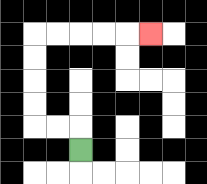{'start': '[3, 6]', 'end': '[6, 1]', 'path_directions': 'U,L,L,U,U,U,U,R,R,R,R,R', 'path_coordinates': '[[3, 6], [3, 5], [2, 5], [1, 5], [1, 4], [1, 3], [1, 2], [1, 1], [2, 1], [3, 1], [4, 1], [5, 1], [6, 1]]'}